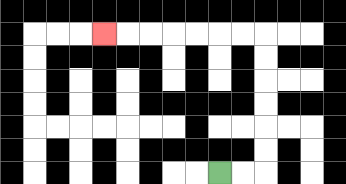{'start': '[9, 7]', 'end': '[4, 1]', 'path_directions': 'R,R,U,U,U,U,U,U,L,L,L,L,L,L,L', 'path_coordinates': '[[9, 7], [10, 7], [11, 7], [11, 6], [11, 5], [11, 4], [11, 3], [11, 2], [11, 1], [10, 1], [9, 1], [8, 1], [7, 1], [6, 1], [5, 1], [4, 1]]'}